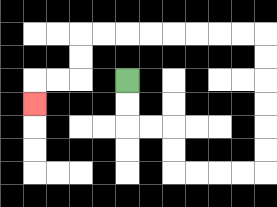{'start': '[5, 3]', 'end': '[1, 4]', 'path_directions': 'D,D,R,R,D,D,R,R,R,R,U,U,U,U,U,U,L,L,L,L,L,L,L,L,D,D,L,L,D', 'path_coordinates': '[[5, 3], [5, 4], [5, 5], [6, 5], [7, 5], [7, 6], [7, 7], [8, 7], [9, 7], [10, 7], [11, 7], [11, 6], [11, 5], [11, 4], [11, 3], [11, 2], [11, 1], [10, 1], [9, 1], [8, 1], [7, 1], [6, 1], [5, 1], [4, 1], [3, 1], [3, 2], [3, 3], [2, 3], [1, 3], [1, 4]]'}